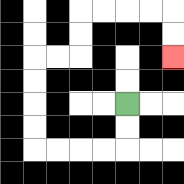{'start': '[5, 4]', 'end': '[7, 2]', 'path_directions': 'D,D,L,L,L,L,U,U,U,U,R,R,U,U,R,R,R,R,D,D', 'path_coordinates': '[[5, 4], [5, 5], [5, 6], [4, 6], [3, 6], [2, 6], [1, 6], [1, 5], [1, 4], [1, 3], [1, 2], [2, 2], [3, 2], [3, 1], [3, 0], [4, 0], [5, 0], [6, 0], [7, 0], [7, 1], [7, 2]]'}